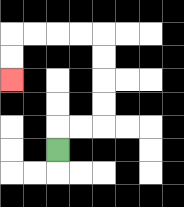{'start': '[2, 6]', 'end': '[0, 3]', 'path_directions': 'U,R,R,U,U,U,U,L,L,L,L,D,D', 'path_coordinates': '[[2, 6], [2, 5], [3, 5], [4, 5], [4, 4], [4, 3], [4, 2], [4, 1], [3, 1], [2, 1], [1, 1], [0, 1], [0, 2], [0, 3]]'}